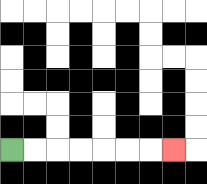{'start': '[0, 6]', 'end': '[7, 6]', 'path_directions': 'R,R,R,R,R,R,R', 'path_coordinates': '[[0, 6], [1, 6], [2, 6], [3, 6], [4, 6], [5, 6], [6, 6], [7, 6]]'}